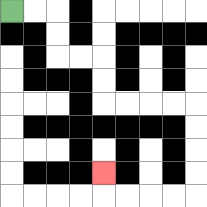{'start': '[0, 0]', 'end': '[4, 7]', 'path_directions': 'R,R,D,D,R,R,D,D,R,R,R,R,D,D,D,D,L,L,L,L,U', 'path_coordinates': '[[0, 0], [1, 0], [2, 0], [2, 1], [2, 2], [3, 2], [4, 2], [4, 3], [4, 4], [5, 4], [6, 4], [7, 4], [8, 4], [8, 5], [8, 6], [8, 7], [8, 8], [7, 8], [6, 8], [5, 8], [4, 8], [4, 7]]'}